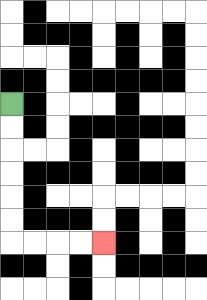{'start': '[0, 4]', 'end': '[4, 10]', 'path_directions': 'D,D,D,D,D,D,R,R,R,R', 'path_coordinates': '[[0, 4], [0, 5], [0, 6], [0, 7], [0, 8], [0, 9], [0, 10], [1, 10], [2, 10], [3, 10], [4, 10]]'}